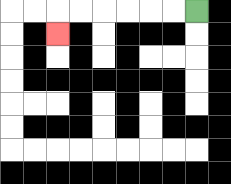{'start': '[8, 0]', 'end': '[2, 1]', 'path_directions': 'L,L,L,L,L,L,D', 'path_coordinates': '[[8, 0], [7, 0], [6, 0], [5, 0], [4, 0], [3, 0], [2, 0], [2, 1]]'}